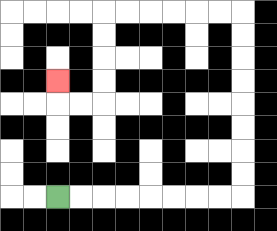{'start': '[2, 8]', 'end': '[2, 3]', 'path_directions': 'R,R,R,R,R,R,R,R,U,U,U,U,U,U,U,U,L,L,L,L,L,L,D,D,D,D,L,L,U', 'path_coordinates': '[[2, 8], [3, 8], [4, 8], [5, 8], [6, 8], [7, 8], [8, 8], [9, 8], [10, 8], [10, 7], [10, 6], [10, 5], [10, 4], [10, 3], [10, 2], [10, 1], [10, 0], [9, 0], [8, 0], [7, 0], [6, 0], [5, 0], [4, 0], [4, 1], [4, 2], [4, 3], [4, 4], [3, 4], [2, 4], [2, 3]]'}